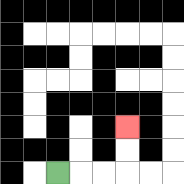{'start': '[2, 7]', 'end': '[5, 5]', 'path_directions': 'R,R,R,U,U', 'path_coordinates': '[[2, 7], [3, 7], [4, 7], [5, 7], [5, 6], [5, 5]]'}